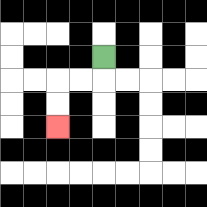{'start': '[4, 2]', 'end': '[2, 5]', 'path_directions': 'D,L,L,D,D', 'path_coordinates': '[[4, 2], [4, 3], [3, 3], [2, 3], [2, 4], [2, 5]]'}